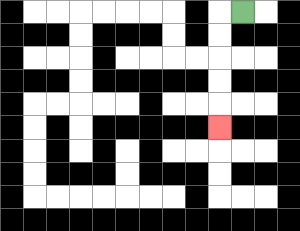{'start': '[10, 0]', 'end': '[9, 5]', 'path_directions': 'L,D,D,D,D,D', 'path_coordinates': '[[10, 0], [9, 0], [9, 1], [9, 2], [9, 3], [9, 4], [9, 5]]'}